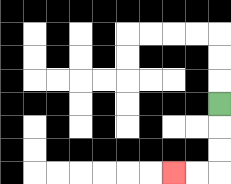{'start': '[9, 4]', 'end': '[7, 7]', 'path_directions': 'D,D,D,L,L', 'path_coordinates': '[[9, 4], [9, 5], [9, 6], [9, 7], [8, 7], [7, 7]]'}